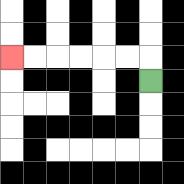{'start': '[6, 3]', 'end': '[0, 2]', 'path_directions': 'U,L,L,L,L,L,L', 'path_coordinates': '[[6, 3], [6, 2], [5, 2], [4, 2], [3, 2], [2, 2], [1, 2], [0, 2]]'}